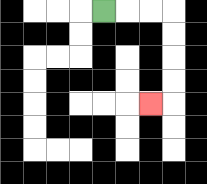{'start': '[4, 0]', 'end': '[6, 4]', 'path_directions': 'R,R,R,D,D,D,D,L', 'path_coordinates': '[[4, 0], [5, 0], [6, 0], [7, 0], [7, 1], [7, 2], [7, 3], [7, 4], [6, 4]]'}